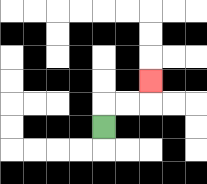{'start': '[4, 5]', 'end': '[6, 3]', 'path_directions': 'U,R,R,U', 'path_coordinates': '[[4, 5], [4, 4], [5, 4], [6, 4], [6, 3]]'}